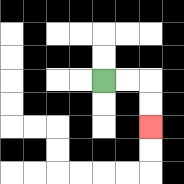{'start': '[4, 3]', 'end': '[6, 5]', 'path_directions': 'R,R,D,D', 'path_coordinates': '[[4, 3], [5, 3], [6, 3], [6, 4], [6, 5]]'}